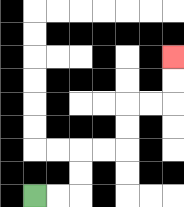{'start': '[1, 8]', 'end': '[7, 2]', 'path_directions': 'R,R,U,U,R,R,U,U,R,R,U,U', 'path_coordinates': '[[1, 8], [2, 8], [3, 8], [3, 7], [3, 6], [4, 6], [5, 6], [5, 5], [5, 4], [6, 4], [7, 4], [7, 3], [7, 2]]'}